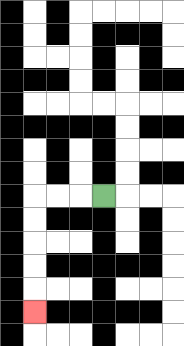{'start': '[4, 8]', 'end': '[1, 13]', 'path_directions': 'L,L,L,D,D,D,D,D', 'path_coordinates': '[[4, 8], [3, 8], [2, 8], [1, 8], [1, 9], [1, 10], [1, 11], [1, 12], [1, 13]]'}